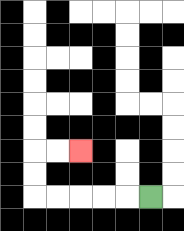{'start': '[6, 8]', 'end': '[3, 6]', 'path_directions': 'L,L,L,L,L,U,U,R,R', 'path_coordinates': '[[6, 8], [5, 8], [4, 8], [3, 8], [2, 8], [1, 8], [1, 7], [1, 6], [2, 6], [3, 6]]'}